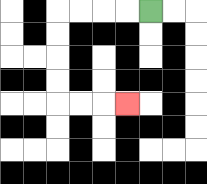{'start': '[6, 0]', 'end': '[5, 4]', 'path_directions': 'L,L,L,L,D,D,D,D,R,R,R', 'path_coordinates': '[[6, 0], [5, 0], [4, 0], [3, 0], [2, 0], [2, 1], [2, 2], [2, 3], [2, 4], [3, 4], [4, 4], [5, 4]]'}